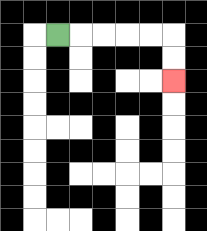{'start': '[2, 1]', 'end': '[7, 3]', 'path_directions': 'R,R,R,R,R,D,D', 'path_coordinates': '[[2, 1], [3, 1], [4, 1], [5, 1], [6, 1], [7, 1], [7, 2], [7, 3]]'}